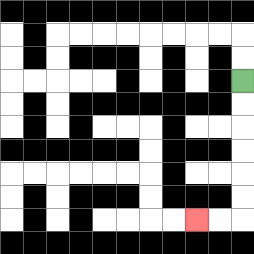{'start': '[10, 3]', 'end': '[8, 9]', 'path_directions': 'D,D,D,D,D,D,L,L', 'path_coordinates': '[[10, 3], [10, 4], [10, 5], [10, 6], [10, 7], [10, 8], [10, 9], [9, 9], [8, 9]]'}